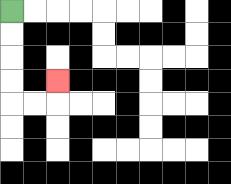{'start': '[0, 0]', 'end': '[2, 3]', 'path_directions': 'D,D,D,D,R,R,U', 'path_coordinates': '[[0, 0], [0, 1], [0, 2], [0, 3], [0, 4], [1, 4], [2, 4], [2, 3]]'}